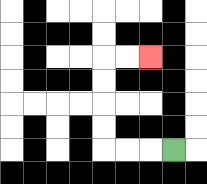{'start': '[7, 6]', 'end': '[6, 2]', 'path_directions': 'L,L,L,U,U,U,U,R,R', 'path_coordinates': '[[7, 6], [6, 6], [5, 6], [4, 6], [4, 5], [4, 4], [4, 3], [4, 2], [5, 2], [6, 2]]'}